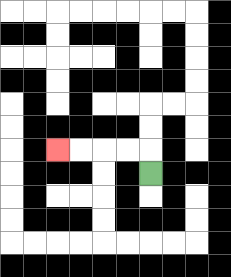{'start': '[6, 7]', 'end': '[2, 6]', 'path_directions': 'U,L,L,L,L', 'path_coordinates': '[[6, 7], [6, 6], [5, 6], [4, 6], [3, 6], [2, 6]]'}